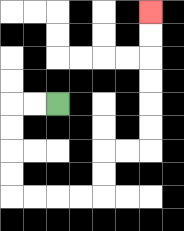{'start': '[2, 4]', 'end': '[6, 0]', 'path_directions': 'L,L,D,D,D,D,R,R,R,R,U,U,R,R,U,U,U,U,U,U', 'path_coordinates': '[[2, 4], [1, 4], [0, 4], [0, 5], [0, 6], [0, 7], [0, 8], [1, 8], [2, 8], [3, 8], [4, 8], [4, 7], [4, 6], [5, 6], [6, 6], [6, 5], [6, 4], [6, 3], [6, 2], [6, 1], [6, 0]]'}